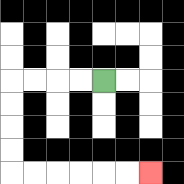{'start': '[4, 3]', 'end': '[6, 7]', 'path_directions': 'L,L,L,L,D,D,D,D,R,R,R,R,R,R', 'path_coordinates': '[[4, 3], [3, 3], [2, 3], [1, 3], [0, 3], [0, 4], [0, 5], [0, 6], [0, 7], [1, 7], [2, 7], [3, 7], [4, 7], [5, 7], [6, 7]]'}